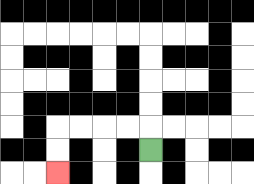{'start': '[6, 6]', 'end': '[2, 7]', 'path_directions': 'U,L,L,L,L,D,D', 'path_coordinates': '[[6, 6], [6, 5], [5, 5], [4, 5], [3, 5], [2, 5], [2, 6], [2, 7]]'}